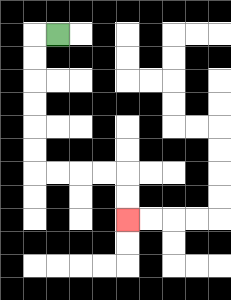{'start': '[2, 1]', 'end': '[5, 9]', 'path_directions': 'L,D,D,D,D,D,D,R,R,R,R,D,D', 'path_coordinates': '[[2, 1], [1, 1], [1, 2], [1, 3], [1, 4], [1, 5], [1, 6], [1, 7], [2, 7], [3, 7], [4, 7], [5, 7], [5, 8], [5, 9]]'}